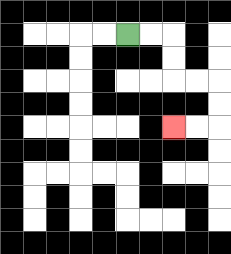{'start': '[5, 1]', 'end': '[7, 5]', 'path_directions': 'R,R,D,D,R,R,D,D,L,L', 'path_coordinates': '[[5, 1], [6, 1], [7, 1], [7, 2], [7, 3], [8, 3], [9, 3], [9, 4], [9, 5], [8, 5], [7, 5]]'}